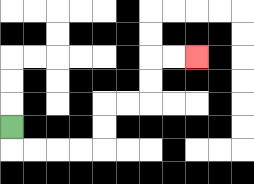{'start': '[0, 5]', 'end': '[8, 2]', 'path_directions': 'D,R,R,R,R,U,U,R,R,U,U,R,R', 'path_coordinates': '[[0, 5], [0, 6], [1, 6], [2, 6], [3, 6], [4, 6], [4, 5], [4, 4], [5, 4], [6, 4], [6, 3], [6, 2], [7, 2], [8, 2]]'}